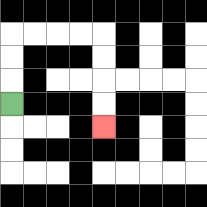{'start': '[0, 4]', 'end': '[4, 5]', 'path_directions': 'U,U,U,R,R,R,R,D,D,D,D', 'path_coordinates': '[[0, 4], [0, 3], [0, 2], [0, 1], [1, 1], [2, 1], [3, 1], [4, 1], [4, 2], [4, 3], [4, 4], [4, 5]]'}